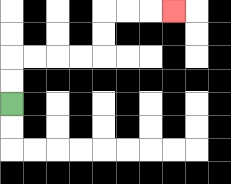{'start': '[0, 4]', 'end': '[7, 0]', 'path_directions': 'U,U,R,R,R,R,U,U,R,R,R', 'path_coordinates': '[[0, 4], [0, 3], [0, 2], [1, 2], [2, 2], [3, 2], [4, 2], [4, 1], [4, 0], [5, 0], [6, 0], [7, 0]]'}